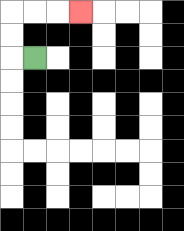{'start': '[1, 2]', 'end': '[3, 0]', 'path_directions': 'L,U,U,R,R,R', 'path_coordinates': '[[1, 2], [0, 2], [0, 1], [0, 0], [1, 0], [2, 0], [3, 0]]'}